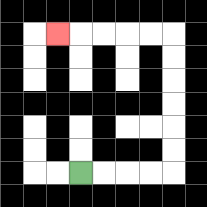{'start': '[3, 7]', 'end': '[2, 1]', 'path_directions': 'R,R,R,R,U,U,U,U,U,U,L,L,L,L,L', 'path_coordinates': '[[3, 7], [4, 7], [5, 7], [6, 7], [7, 7], [7, 6], [7, 5], [7, 4], [7, 3], [7, 2], [7, 1], [6, 1], [5, 1], [4, 1], [3, 1], [2, 1]]'}